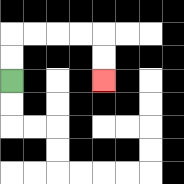{'start': '[0, 3]', 'end': '[4, 3]', 'path_directions': 'U,U,R,R,R,R,D,D', 'path_coordinates': '[[0, 3], [0, 2], [0, 1], [1, 1], [2, 1], [3, 1], [4, 1], [4, 2], [4, 3]]'}